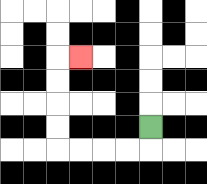{'start': '[6, 5]', 'end': '[3, 2]', 'path_directions': 'D,L,L,L,L,U,U,U,U,R', 'path_coordinates': '[[6, 5], [6, 6], [5, 6], [4, 6], [3, 6], [2, 6], [2, 5], [2, 4], [2, 3], [2, 2], [3, 2]]'}